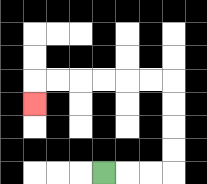{'start': '[4, 7]', 'end': '[1, 4]', 'path_directions': 'R,R,R,U,U,U,U,L,L,L,L,L,L,D', 'path_coordinates': '[[4, 7], [5, 7], [6, 7], [7, 7], [7, 6], [7, 5], [7, 4], [7, 3], [6, 3], [5, 3], [4, 3], [3, 3], [2, 3], [1, 3], [1, 4]]'}